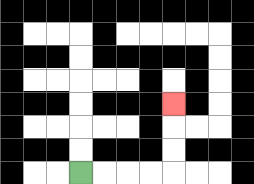{'start': '[3, 7]', 'end': '[7, 4]', 'path_directions': 'R,R,R,R,U,U,U', 'path_coordinates': '[[3, 7], [4, 7], [5, 7], [6, 7], [7, 7], [7, 6], [7, 5], [7, 4]]'}